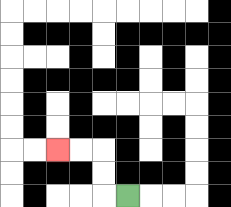{'start': '[5, 8]', 'end': '[2, 6]', 'path_directions': 'L,U,U,L,L', 'path_coordinates': '[[5, 8], [4, 8], [4, 7], [4, 6], [3, 6], [2, 6]]'}